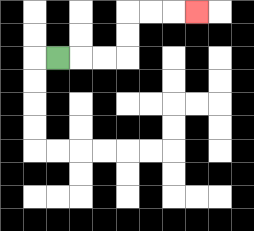{'start': '[2, 2]', 'end': '[8, 0]', 'path_directions': 'R,R,R,U,U,R,R,R', 'path_coordinates': '[[2, 2], [3, 2], [4, 2], [5, 2], [5, 1], [5, 0], [6, 0], [7, 0], [8, 0]]'}